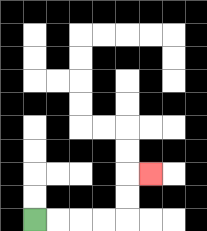{'start': '[1, 9]', 'end': '[6, 7]', 'path_directions': 'R,R,R,R,U,U,R', 'path_coordinates': '[[1, 9], [2, 9], [3, 9], [4, 9], [5, 9], [5, 8], [5, 7], [6, 7]]'}